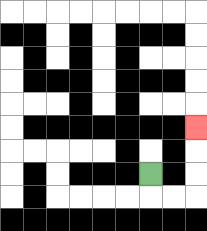{'start': '[6, 7]', 'end': '[8, 5]', 'path_directions': 'D,R,R,U,U,U', 'path_coordinates': '[[6, 7], [6, 8], [7, 8], [8, 8], [8, 7], [8, 6], [8, 5]]'}